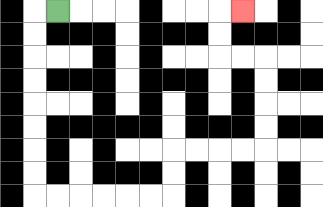{'start': '[2, 0]', 'end': '[10, 0]', 'path_directions': 'L,D,D,D,D,D,D,D,D,R,R,R,R,R,R,U,U,R,R,R,R,U,U,U,U,L,L,U,U,R', 'path_coordinates': '[[2, 0], [1, 0], [1, 1], [1, 2], [1, 3], [1, 4], [1, 5], [1, 6], [1, 7], [1, 8], [2, 8], [3, 8], [4, 8], [5, 8], [6, 8], [7, 8], [7, 7], [7, 6], [8, 6], [9, 6], [10, 6], [11, 6], [11, 5], [11, 4], [11, 3], [11, 2], [10, 2], [9, 2], [9, 1], [9, 0], [10, 0]]'}